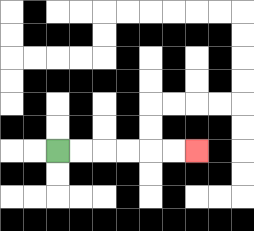{'start': '[2, 6]', 'end': '[8, 6]', 'path_directions': 'R,R,R,R,R,R', 'path_coordinates': '[[2, 6], [3, 6], [4, 6], [5, 6], [6, 6], [7, 6], [8, 6]]'}